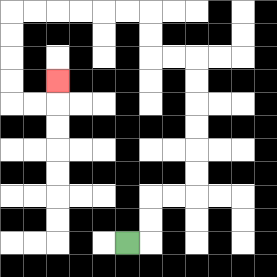{'start': '[5, 10]', 'end': '[2, 3]', 'path_directions': 'R,U,U,R,R,U,U,U,U,U,U,L,L,U,U,L,L,L,L,L,L,D,D,D,D,R,R,U', 'path_coordinates': '[[5, 10], [6, 10], [6, 9], [6, 8], [7, 8], [8, 8], [8, 7], [8, 6], [8, 5], [8, 4], [8, 3], [8, 2], [7, 2], [6, 2], [6, 1], [6, 0], [5, 0], [4, 0], [3, 0], [2, 0], [1, 0], [0, 0], [0, 1], [0, 2], [0, 3], [0, 4], [1, 4], [2, 4], [2, 3]]'}